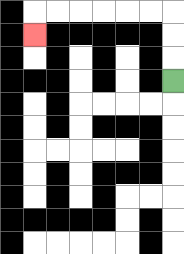{'start': '[7, 3]', 'end': '[1, 1]', 'path_directions': 'U,U,U,L,L,L,L,L,L,D', 'path_coordinates': '[[7, 3], [7, 2], [7, 1], [7, 0], [6, 0], [5, 0], [4, 0], [3, 0], [2, 0], [1, 0], [1, 1]]'}